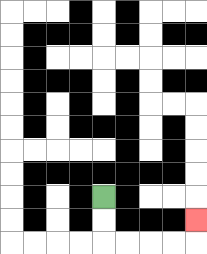{'start': '[4, 8]', 'end': '[8, 9]', 'path_directions': 'D,D,R,R,R,R,U', 'path_coordinates': '[[4, 8], [4, 9], [4, 10], [5, 10], [6, 10], [7, 10], [8, 10], [8, 9]]'}